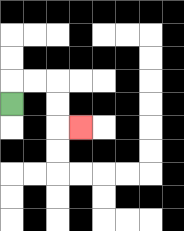{'start': '[0, 4]', 'end': '[3, 5]', 'path_directions': 'U,R,R,D,D,R', 'path_coordinates': '[[0, 4], [0, 3], [1, 3], [2, 3], [2, 4], [2, 5], [3, 5]]'}